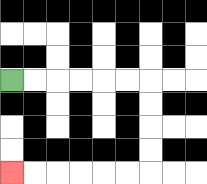{'start': '[0, 3]', 'end': '[0, 7]', 'path_directions': 'R,R,R,R,R,R,D,D,D,D,L,L,L,L,L,L', 'path_coordinates': '[[0, 3], [1, 3], [2, 3], [3, 3], [4, 3], [5, 3], [6, 3], [6, 4], [6, 5], [6, 6], [6, 7], [5, 7], [4, 7], [3, 7], [2, 7], [1, 7], [0, 7]]'}